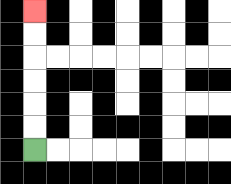{'start': '[1, 6]', 'end': '[1, 0]', 'path_directions': 'U,U,U,U,U,U', 'path_coordinates': '[[1, 6], [1, 5], [1, 4], [1, 3], [1, 2], [1, 1], [1, 0]]'}